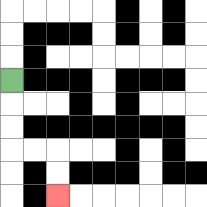{'start': '[0, 3]', 'end': '[2, 8]', 'path_directions': 'D,D,D,R,R,D,D', 'path_coordinates': '[[0, 3], [0, 4], [0, 5], [0, 6], [1, 6], [2, 6], [2, 7], [2, 8]]'}